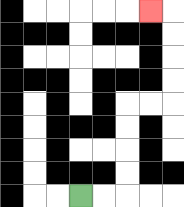{'start': '[3, 8]', 'end': '[6, 0]', 'path_directions': 'R,R,U,U,U,U,R,R,U,U,U,U,L', 'path_coordinates': '[[3, 8], [4, 8], [5, 8], [5, 7], [5, 6], [5, 5], [5, 4], [6, 4], [7, 4], [7, 3], [7, 2], [7, 1], [7, 0], [6, 0]]'}